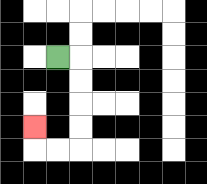{'start': '[2, 2]', 'end': '[1, 5]', 'path_directions': 'R,D,D,D,D,L,L,U', 'path_coordinates': '[[2, 2], [3, 2], [3, 3], [3, 4], [3, 5], [3, 6], [2, 6], [1, 6], [1, 5]]'}